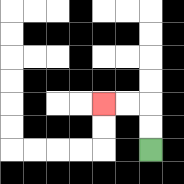{'start': '[6, 6]', 'end': '[4, 4]', 'path_directions': 'U,U,L,L', 'path_coordinates': '[[6, 6], [6, 5], [6, 4], [5, 4], [4, 4]]'}